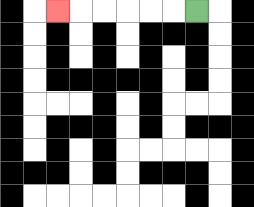{'start': '[8, 0]', 'end': '[2, 0]', 'path_directions': 'L,L,L,L,L,L', 'path_coordinates': '[[8, 0], [7, 0], [6, 0], [5, 0], [4, 0], [3, 0], [2, 0]]'}